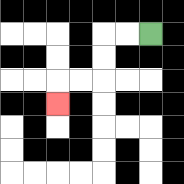{'start': '[6, 1]', 'end': '[2, 4]', 'path_directions': 'L,L,D,D,L,L,D', 'path_coordinates': '[[6, 1], [5, 1], [4, 1], [4, 2], [4, 3], [3, 3], [2, 3], [2, 4]]'}